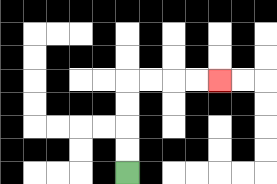{'start': '[5, 7]', 'end': '[9, 3]', 'path_directions': 'U,U,U,U,R,R,R,R', 'path_coordinates': '[[5, 7], [5, 6], [5, 5], [5, 4], [5, 3], [6, 3], [7, 3], [8, 3], [9, 3]]'}